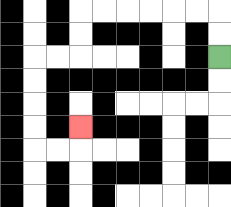{'start': '[9, 2]', 'end': '[3, 5]', 'path_directions': 'U,U,L,L,L,L,L,L,D,D,L,L,D,D,D,D,R,R,U', 'path_coordinates': '[[9, 2], [9, 1], [9, 0], [8, 0], [7, 0], [6, 0], [5, 0], [4, 0], [3, 0], [3, 1], [3, 2], [2, 2], [1, 2], [1, 3], [1, 4], [1, 5], [1, 6], [2, 6], [3, 6], [3, 5]]'}